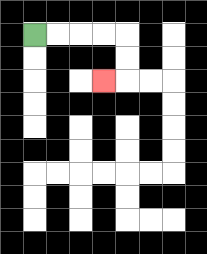{'start': '[1, 1]', 'end': '[4, 3]', 'path_directions': 'R,R,R,R,D,D,L', 'path_coordinates': '[[1, 1], [2, 1], [3, 1], [4, 1], [5, 1], [5, 2], [5, 3], [4, 3]]'}